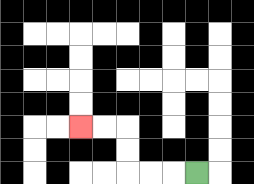{'start': '[8, 7]', 'end': '[3, 5]', 'path_directions': 'L,L,L,U,U,L,L', 'path_coordinates': '[[8, 7], [7, 7], [6, 7], [5, 7], [5, 6], [5, 5], [4, 5], [3, 5]]'}